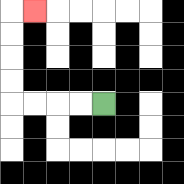{'start': '[4, 4]', 'end': '[1, 0]', 'path_directions': 'L,L,L,L,U,U,U,U,R', 'path_coordinates': '[[4, 4], [3, 4], [2, 4], [1, 4], [0, 4], [0, 3], [0, 2], [0, 1], [0, 0], [1, 0]]'}